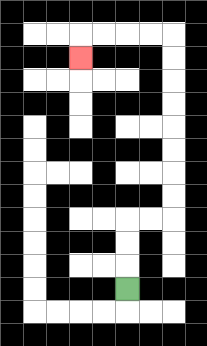{'start': '[5, 12]', 'end': '[3, 2]', 'path_directions': 'U,U,U,R,R,U,U,U,U,U,U,U,U,L,L,L,L,D', 'path_coordinates': '[[5, 12], [5, 11], [5, 10], [5, 9], [6, 9], [7, 9], [7, 8], [7, 7], [7, 6], [7, 5], [7, 4], [7, 3], [7, 2], [7, 1], [6, 1], [5, 1], [4, 1], [3, 1], [3, 2]]'}